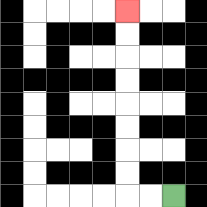{'start': '[7, 8]', 'end': '[5, 0]', 'path_directions': 'L,L,U,U,U,U,U,U,U,U', 'path_coordinates': '[[7, 8], [6, 8], [5, 8], [5, 7], [5, 6], [5, 5], [5, 4], [5, 3], [5, 2], [5, 1], [5, 0]]'}